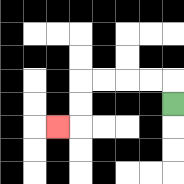{'start': '[7, 4]', 'end': '[2, 5]', 'path_directions': 'U,L,L,L,L,D,D,L', 'path_coordinates': '[[7, 4], [7, 3], [6, 3], [5, 3], [4, 3], [3, 3], [3, 4], [3, 5], [2, 5]]'}